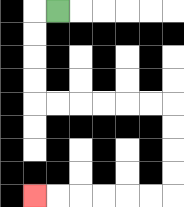{'start': '[2, 0]', 'end': '[1, 8]', 'path_directions': 'L,D,D,D,D,R,R,R,R,R,R,D,D,D,D,L,L,L,L,L,L', 'path_coordinates': '[[2, 0], [1, 0], [1, 1], [1, 2], [1, 3], [1, 4], [2, 4], [3, 4], [4, 4], [5, 4], [6, 4], [7, 4], [7, 5], [7, 6], [7, 7], [7, 8], [6, 8], [5, 8], [4, 8], [3, 8], [2, 8], [1, 8]]'}